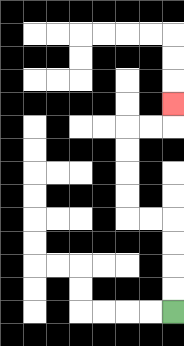{'start': '[7, 13]', 'end': '[7, 4]', 'path_directions': 'U,U,U,U,L,L,U,U,U,U,R,R,U', 'path_coordinates': '[[7, 13], [7, 12], [7, 11], [7, 10], [7, 9], [6, 9], [5, 9], [5, 8], [5, 7], [5, 6], [5, 5], [6, 5], [7, 5], [7, 4]]'}